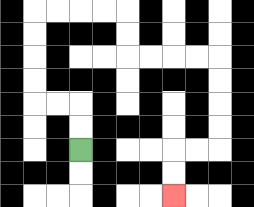{'start': '[3, 6]', 'end': '[7, 8]', 'path_directions': 'U,U,L,L,U,U,U,U,R,R,R,R,D,D,R,R,R,R,D,D,D,D,L,L,D,D', 'path_coordinates': '[[3, 6], [3, 5], [3, 4], [2, 4], [1, 4], [1, 3], [1, 2], [1, 1], [1, 0], [2, 0], [3, 0], [4, 0], [5, 0], [5, 1], [5, 2], [6, 2], [7, 2], [8, 2], [9, 2], [9, 3], [9, 4], [9, 5], [9, 6], [8, 6], [7, 6], [7, 7], [7, 8]]'}